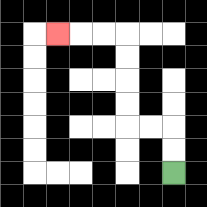{'start': '[7, 7]', 'end': '[2, 1]', 'path_directions': 'U,U,L,L,U,U,U,U,L,L,L', 'path_coordinates': '[[7, 7], [7, 6], [7, 5], [6, 5], [5, 5], [5, 4], [5, 3], [5, 2], [5, 1], [4, 1], [3, 1], [2, 1]]'}